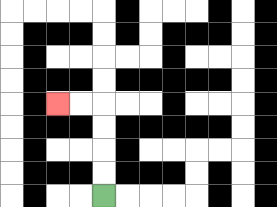{'start': '[4, 8]', 'end': '[2, 4]', 'path_directions': 'U,U,U,U,L,L', 'path_coordinates': '[[4, 8], [4, 7], [4, 6], [4, 5], [4, 4], [3, 4], [2, 4]]'}